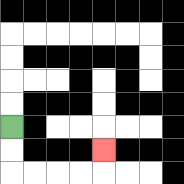{'start': '[0, 5]', 'end': '[4, 6]', 'path_directions': 'D,D,R,R,R,R,U', 'path_coordinates': '[[0, 5], [0, 6], [0, 7], [1, 7], [2, 7], [3, 7], [4, 7], [4, 6]]'}